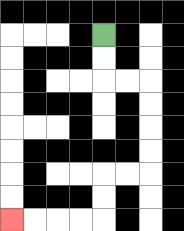{'start': '[4, 1]', 'end': '[0, 9]', 'path_directions': 'D,D,R,R,D,D,D,D,L,L,D,D,L,L,L,L', 'path_coordinates': '[[4, 1], [4, 2], [4, 3], [5, 3], [6, 3], [6, 4], [6, 5], [6, 6], [6, 7], [5, 7], [4, 7], [4, 8], [4, 9], [3, 9], [2, 9], [1, 9], [0, 9]]'}